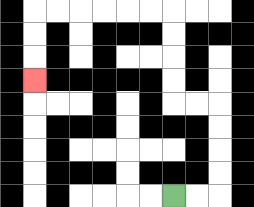{'start': '[7, 8]', 'end': '[1, 3]', 'path_directions': 'R,R,U,U,U,U,L,L,U,U,U,U,L,L,L,L,L,L,D,D,D', 'path_coordinates': '[[7, 8], [8, 8], [9, 8], [9, 7], [9, 6], [9, 5], [9, 4], [8, 4], [7, 4], [7, 3], [7, 2], [7, 1], [7, 0], [6, 0], [5, 0], [4, 0], [3, 0], [2, 0], [1, 0], [1, 1], [1, 2], [1, 3]]'}